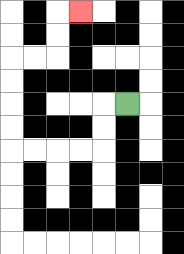{'start': '[5, 4]', 'end': '[3, 0]', 'path_directions': 'L,D,D,L,L,L,L,U,U,U,U,R,R,U,U,R', 'path_coordinates': '[[5, 4], [4, 4], [4, 5], [4, 6], [3, 6], [2, 6], [1, 6], [0, 6], [0, 5], [0, 4], [0, 3], [0, 2], [1, 2], [2, 2], [2, 1], [2, 0], [3, 0]]'}